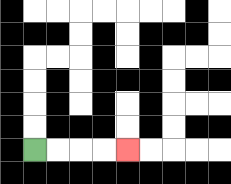{'start': '[1, 6]', 'end': '[5, 6]', 'path_directions': 'R,R,R,R', 'path_coordinates': '[[1, 6], [2, 6], [3, 6], [4, 6], [5, 6]]'}